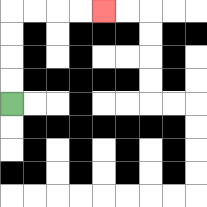{'start': '[0, 4]', 'end': '[4, 0]', 'path_directions': 'U,U,U,U,R,R,R,R', 'path_coordinates': '[[0, 4], [0, 3], [0, 2], [0, 1], [0, 0], [1, 0], [2, 0], [3, 0], [4, 0]]'}